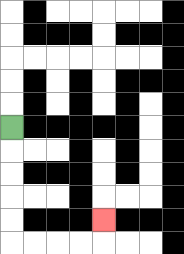{'start': '[0, 5]', 'end': '[4, 9]', 'path_directions': 'D,D,D,D,D,R,R,R,R,U', 'path_coordinates': '[[0, 5], [0, 6], [0, 7], [0, 8], [0, 9], [0, 10], [1, 10], [2, 10], [3, 10], [4, 10], [4, 9]]'}